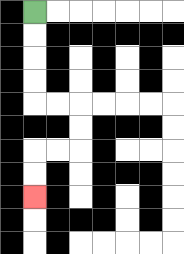{'start': '[1, 0]', 'end': '[1, 8]', 'path_directions': 'D,D,D,D,R,R,D,D,L,L,D,D', 'path_coordinates': '[[1, 0], [1, 1], [1, 2], [1, 3], [1, 4], [2, 4], [3, 4], [3, 5], [3, 6], [2, 6], [1, 6], [1, 7], [1, 8]]'}